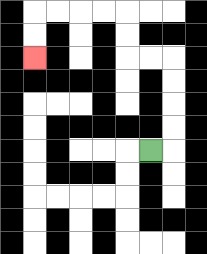{'start': '[6, 6]', 'end': '[1, 2]', 'path_directions': 'R,U,U,U,U,L,L,U,U,L,L,L,L,D,D', 'path_coordinates': '[[6, 6], [7, 6], [7, 5], [7, 4], [7, 3], [7, 2], [6, 2], [5, 2], [5, 1], [5, 0], [4, 0], [3, 0], [2, 0], [1, 0], [1, 1], [1, 2]]'}